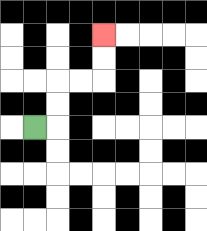{'start': '[1, 5]', 'end': '[4, 1]', 'path_directions': 'R,U,U,R,R,U,U', 'path_coordinates': '[[1, 5], [2, 5], [2, 4], [2, 3], [3, 3], [4, 3], [4, 2], [4, 1]]'}